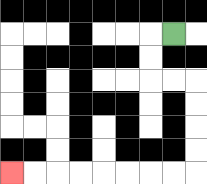{'start': '[7, 1]', 'end': '[0, 7]', 'path_directions': 'L,D,D,R,R,D,D,D,D,L,L,L,L,L,L,L,L', 'path_coordinates': '[[7, 1], [6, 1], [6, 2], [6, 3], [7, 3], [8, 3], [8, 4], [8, 5], [8, 6], [8, 7], [7, 7], [6, 7], [5, 7], [4, 7], [3, 7], [2, 7], [1, 7], [0, 7]]'}